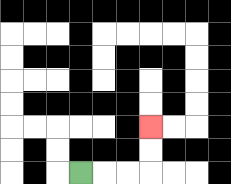{'start': '[3, 7]', 'end': '[6, 5]', 'path_directions': 'R,R,R,U,U', 'path_coordinates': '[[3, 7], [4, 7], [5, 7], [6, 7], [6, 6], [6, 5]]'}